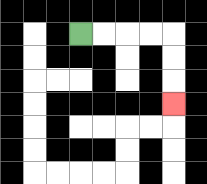{'start': '[3, 1]', 'end': '[7, 4]', 'path_directions': 'R,R,R,R,D,D,D', 'path_coordinates': '[[3, 1], [4, 1], [5, 1], [6, 1], [7, 1], [7, 2], [7, 3], [7, 4]]'}